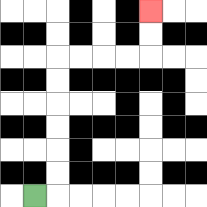{'start': '[1, 8]', 'end': '[6, 0]', 'path_directions': 'R,U,U,U,U,U,U,R,R,R,R,U,U', 'path_coordinates': '[[1, 8], [2, 8], [2, 7], [2, 6], [2, 5], [2, 4], [2, 3], [2, 2], [3, 2], [4, 2], [5, 2], [6, 2], [6, 1], [6, 0]]'}